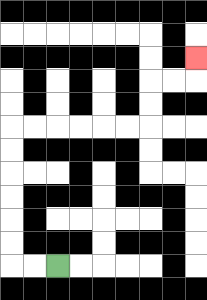{'start': '[2, 11]', 'end': '[8, 2]', 'path_directions': 'L,L,U,U,U,U,U,U,R,R,R,R,R,R,U,U,R,R,U', 'path_coordinates': '[[2, 11], [1, 11], [0, 11], [0, 10], [0, 9], [0, 8], [0, 7], [0, 6], [0, 5], [1, 5], [2, 5], [3, 5], [4, 5], [5, 5], [6, 5], [6, 4], [6, 3], [7, 3], [8, 3], [8, 2]]'}